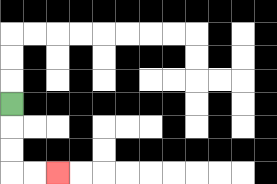{'start': '[0, 4]', 'end': '[2, 7]', 'path_directions': 'D,D,D,R,R', 'path_coordinates': '[[0, 4], [0, 5], [0, 6], [0, 7], [1, 7], [2, 7]]'}